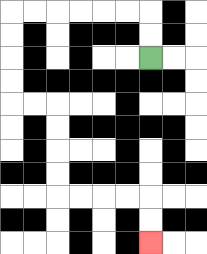{'start': '[6, 2]', 'end': '[6, 10]', 'path_directions': 'U,U,L,L,L,L,L,L,D,D,D,D,R,R,D,D,D,D,R,R,R,R,D,D', 'path_coordinates': '[[6, 2], [6, 1], [6, 0], [5, 0], [4, 0], [3, 0], [2, 0], [1, 0], [0, 0], [0, 1], [0, 2], [0, 3], [0, 4], [1, 4], [2, 4], [2, 5], [2, 6], [2, 7], [2, 8], [3, 8], [4, 8], [5, 8], [6, 8], [6, 9], [6, 10]]'}